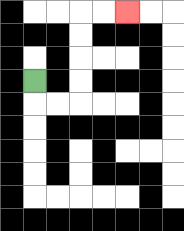{'start': '[1, 3]', 'end': '[5, 0]', 'path_directions': 'D,R,R,U,U,U,U,R,R', 'path_coordinates': '[[1, 3], [1, 4], [2, 4], [3, 4], [3, 3], [3, 2], [3, 1], [3, 0], [4, 0], [5, 0]]'}